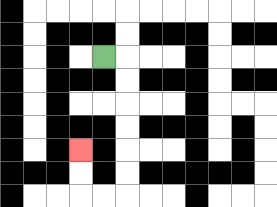{'start': '[4, 2]', 'end': '[3, 6]', 'path_directions': 'R,D,D,D,D,D,D,L,L,U,U', 'path_coordinates': '[[4, 2], [5, 2], [5, 3], [5, 4], [5, 5], [5, 6], [5, 7], [5, 8], [4, 8], [3, 8], [3, 7], [3, 6]]'}